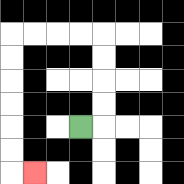{'start': '[3, 5]', 'end': '[1, 7]', 'path_directions': 'R,U,U,U,U,L,L,L,L,D,D,D,D,D,D,R', 'path_coordinates': '[[3, 5], [4, 5], [4, 4], [4, 3], [4, 2], [4, 1], [3, 1], [2, 1], [1, 1], [0, 1], [0, 2], [0, 3], [0, 4], [0, 5], [0, 6], [0, 7], [1, 7]]'}